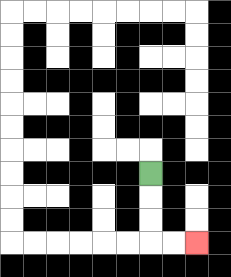{'start': '[6, 7]', 'end': '[8, 10]', 'path_directions': 'D,D,D,R,R', 'path_coordinates': '[[6, 7], [6, 8], [6, 9], [6, 10], [7, 10], [8, 10]]'}